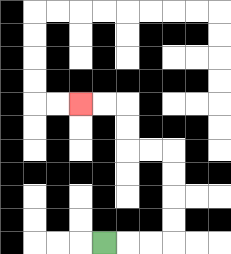{'start': '[4, 10]', 'end': '[3, 4]', 'path_directions': 'R,R,R,U,U,U,U,L,L,U,U,L,L', 'path_coordinates': '[[4, 10], [5, 10], [6, 10], [7, 10], [7, 9], [7, 8], [7, 7], [7, 6], [6, 6], [5, 6], [5, 5], [5, 4], [4, 4], [3, 4]]'}